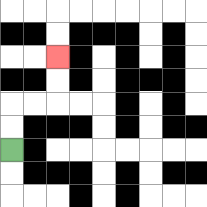{'start': '[0, 6]', 'end': '[2, 2]', 'path_directions': 'U,U,R,R,U,U', 'path_coordinates': '[[0, 6], [0, 5], [0, 4], [1, 4], [2, 4], [2, 3], [2, 2]]'}